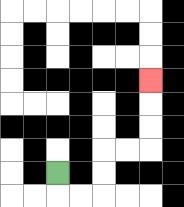{'start': '[2, 7]', 'end': '[6, 3]', 'path_directions': 'D,R,R,U,U,R,R,U,U,U', 'path_coordinates': '[[2, 7], [2, 8], [3, 8], [4, 8], [4, 7], [4, 6], [5, 6], [6, 6], [6, 5], [6, 4], [6, 3]]'}